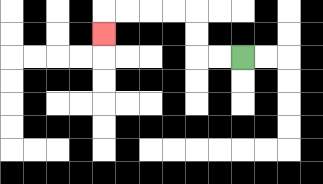{'start': '[10, 2]', 'end': '[4, 1]', 'path_directions': 'L,L,U,U,L,L,L,L,D', 'path_coordinates': '[[10, 2], [9, 2], [8, 2], [8, 1], [8, 0], [7, 0], [6, 0], [5, 0], [4, 0], [4, 1]]'}